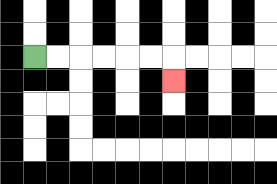{'start': '[1, 2]', 'end': '[7, 3]', 'path_directions': 'R,R,R,R,R,R,D', 'path_coordinates': '[[1, 2], [2, 2], [3, 2], [4, 2], [5, 2], [6, 2], [7, 2], [7, 3]]'}